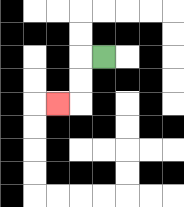{'start': '[4, 2]', 'end': '[2, 4]', 'path_directions': 'L,D,D,L', 'path_coordinates': '[[4, 2], [3, 2], [3, 3], [3, 4], [2, 4]]'}